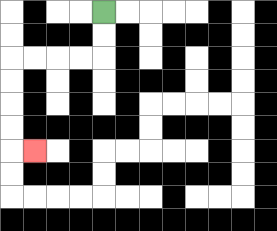{'start': '[4, 0]', 'end': '[1, 6]', 'path_directions': 'D,D,L,L,L,L,D,D,D,D,R', 'path_coordinates': '[[4, 0], [4, 1], [4, 2], [3, 2], [2, 2], [1, 2], [0, 2], [0, 3], [0, 4], [0, 5], [0, 6], [1, 6]]'}